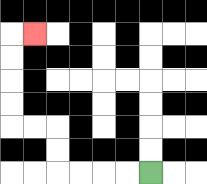{'start': '[6, 7]', 'end': '[1, 1]', 'path_directions': 'L,L,L,L,U,U,L,L,U,U,U,U,R', 'path_coordinates': '[[6, 7], [5, 7], [4, 7], [3, 7], [2, 7], [2, 6], [2, 5], [1, 5], [0, 5], [0, 4], [0, 3], [0, 2], [0, 1], [1, 1]]'}